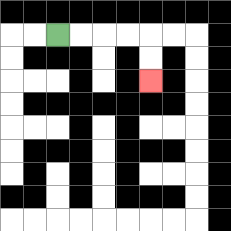{'start': '[2, 1]', 'end': '[6, 3]', 'path_directions': 'R,R,R,R,D,D', 'path_coordinates': '[[2, 1], [3, 1], [4, 1], [5, 1], [6, 1], [6, 2], [6, 3]]'}